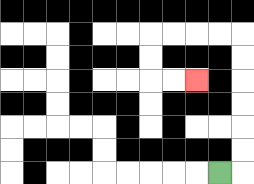{'start': '[9, 7]', 'end': '[8, 3]', 'path_directions': 'R,U,U,U,U,U,U,L,L,L,L,D,D,R,R', 'path_coordinates': '[[9, 7], [10, 7], [10, 6], [10, 5], [10, 4], [10, 3], [10, 2], [10, 1], [9, 1], [8, 1], [7, 1], [6, 1], [6, 2], [6, 3], [7, 3], [8, 3]]'}